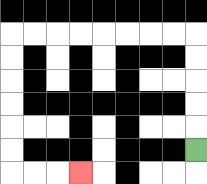{'start': '[8, 6]', 'end': '[3, 7]', 'path_directions': 'U,U,U,U,U,L,L,L,L,L,L,L,L,D,D,D,D,D,D,R,R,R', 'path_coordinates': '[[8, 6], [8, 5], [8, 4], [8, 3], [8, 2], [8, 1], [7, 1], [6, 1], [5, 1], [4, 1], [3, 1], [2, 1], [1, 1], [0, 1], [0, 2], [0, 3], [0, 4], [0, 5], [0, 6], [0, 7], [1, 7], [2, 7], [3, 7]]'}